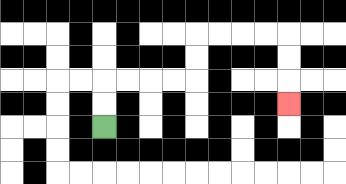{'start': '[4, 5]', 'end': '[12, 4]', 'path_directions': 'U,U,R,R,R,R,U,U,R,R,R,R,D,D,D', 'path_coordinates': '[[4, 5], [4, 4], [4, 3], [5, 3], [6, 3], [7, 3], [8, 3], [8, 2], [8, 1], [9, 1], [10, 1], [11, 1], [12, 1], [12, 2], [12, 3], [12, 4]]'}